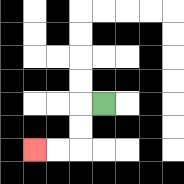{'start': '[4, 4]', 'end': '[1, 6]', 'path_directions': 'L,D,D,L,L', 'path_coordinates': '[[4, 4], [3, 4], [3, 5], [3, 6], [2, 6], [1, 6]]'}